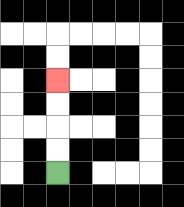{'start': '[2, 7]', 'end': '[2, 3]', 'path_directions': 'U,U,U,U', 'path_coordinates': '[[2, 7], [2, 6], [2, 5], [2, 4], [2, 3]]'}